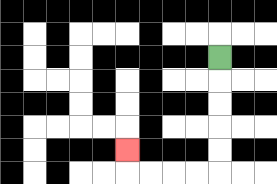{'start': '[9, 2]', 'end': '[5, 6]', 'path_directions': 'D,D,D,D,D,L,L,L,L,U', 'path_coordinates': '[[9, 2], [9, 3], [9, 4], [9, 5], [9, 6], [9, 7], [8, 7], [7, 7], [6, 7], [5, 7], [5, 6]]'}